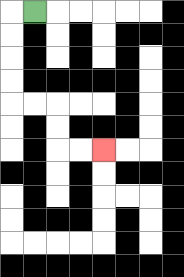{'start': '[1, 0]', 'end': '[4, 6]', 'path_directions': 'L,D,D,D,D,R,R,D,D,R,R', 'path_coordinates': '[[1, 0], [0, 0], [0, 1], [0, 2], [0, 3], [0, 4], [1, 4], [2, 4], [2, 5], [2, 6], [3, 6], [4, 6]]'}